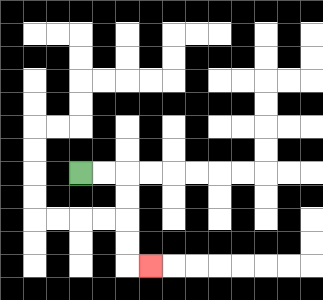{'start': '[3, 7]', 'end': '[6, 11]', 'path_directions': 'R,R,D,D,D,D,R', 'path_coordinates': '[[3, 7], [4, 7], [5, 7], [5, 8], [5, 9], [5, 10], [5, 11], [6, 11]]'}